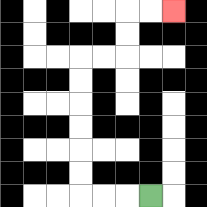{'start': '[6, 8]', 'end': '[7, 0]', 'path_directions': 'L,L,L,U,U,U,U,U,U,R,R,U,U,R,R', 'path_coordinates': '[[6, 8], [5, 8], [4, 8], [3, 8], [3, 7], [3, 6], [3, 5], [3, 4], [3, 3], [3, 2], [4, 2], [5, 2], [5, 1], [5, 0], [6, 0], [7, 0]]'}